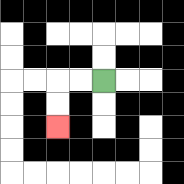{'start': '[4, 3]', 'end': '[2, 5]', 'path_directions': 'L,L,D,D', 'path_coordinates': '[[4, 3], [3, 3], [2, 3], [2, 4], [2, 5]]'}